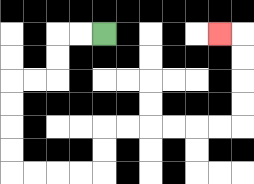{'start': '[4, 1]', 'end': '[9, 1]', 'path_directions': 'L,L,D,D,L,L,D,D,D,D,R,R,R,R,U,U,R,R,R,R,R,R,U,U,U,U,L', 'path_coordinates': '[[4, 1], [3, 1], [2, 1], [2, 2], [2, 3], [1, 3], [0, 3], [0, 4], [0, 5], [0, 6], [0, 7], [1, 7], [2, 7], [3, 7], [4, 7], [4, 6], [4, 5], [5, 5], [6, 5], [7, 5], [8, 5], [9, 5], [10, 5], [10, 4], [10, 3], [10, 2], [10, 1], [9, 1]]'}